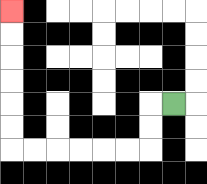{'start': '[7, 4]', 'end': '[0, 0]', 'path_directions': 'L,D,D,L,L,L,L,L,L,U,U,U,U,U,U', 'path_coordinates': '[[7, 4], [6, 4], [6, 5], [6, 6], [5, 6], [4, 6], [3, 6], [2, 6], [1, 6], [0, 6], [0, 5], [0, 4], [0, 3], [0, 2], [0, 1], [0, 0]]'}